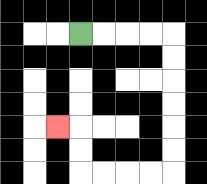{'start': '[3, 1]', 'end': '[2, 5]', 'path_directions': 'R,R,R,R,D,D,D,D,D,D,L,L,L,L,U,U,L', 'path_coordinates': '[[3, 1], [4, 1], [5, 1], [6, 1], [7, 1], [7, 2], [7, 3], [7, 4], [7, 5], [7, 6], [7, 7], [6, 7], [5, 7], [4, 7], [3, 7], [3, 6], [3, 5], [2, 5]]'}